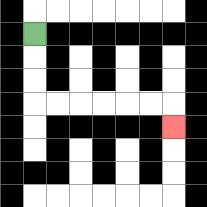{'start': '[1, 1]', 'end': '[7, 5]', 'path_directions': 'D,D,D,R,R,R,R,R,R,D', 'path_coordinates': '[[1, 1], [1, 2], [1, 3], [1, 4], [2, 4], [3, 4], [4, 4], [5, 4], [6, 4], [7, 4], [7, 5]]'}